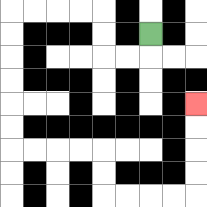{'start': '[6, 1]', 'end': '[8, 4]', 'path_directions': 'D,L,L,U,U,L,L,L,L,D,D,D,D,D,D,R,R,R,R,D,D,R,R,R,R,U,U,U,U', 'path_coordinates': '[[6, 1], [6, 2], [5, 2], [4, 2], [4, 1], [4, 0], [3, 0], [2, 0], [1, 0], [0, 0], [0, 1], [0, 2], [0, 3], [0, 4], [0, 5], [0, 6], [1, 6], [2, 6], [3, 6], [4, 6], [4, 7], [4, 8], [5, 8], [6, 8], [7, 8], [8, 8], [8, 7], [8, 6], [8, 5], [8, 4]]'}